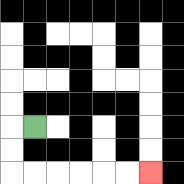{'start': '[1, 5]', 'end': '[6, 7]', 'path_directions': 'L,D,D,R,R,R,R,R,R', 'path_coordinates': '[[1, 5], [0, 5], [0, 6], [0, 7], [1, 7], [2, 7], [3, 7], [4, 7], [5, 7], [6, 7]]'}